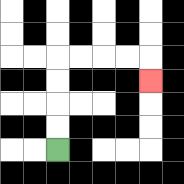{'start': '[2, 6]', 'end': '[6, 3]', 'path_directions': 'U,U,U,U,R,R,R,R,D', 'path_coordinates': '[[2, 6], [2, 5], [2, 4], [2, 3], [2, 2], [3, 2], [4, 2], [5, 2], [6, 2], [6, 3]]'}